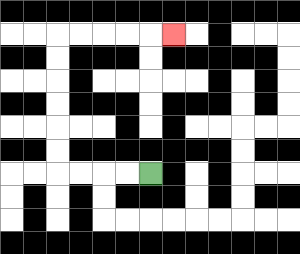{'start': '[6, 7]', 'end': '[7, 1]', 'path_directions': 'L,L,L,L,U,U,U,U,U,U,R,R,R,R,R', 'path_coordinates': '[[6, 7], [5, 7], [4, 7], [3, 7], [2, 7], [2, 6], [2, 5], [2, 4], [2, 3], [2, 2], [2, 1], [3, 1], [4, 1], [5, 1], [6, 1], [7, 1]]'}